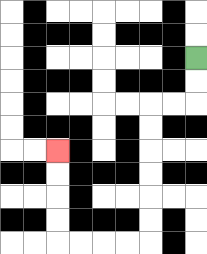{'start': '[8, 2]', 'end': '[2, 6]', 'path_directions': 'D,D,L,L,D,D,D,D,D,D,L,L,L,L,U,U,U,U', 'path_coordinates': '[[8, 2], [8, 3], [8, 4], [7, 4], [6, 4], [6, 5], [6, 6], [6, 7], [6, 8], [6, 9], [6, 10], [5, 10], [4, 10], [3, 10], [2, 10], [2, 9], [2, 8], [2, 7], [2, 6]]'}